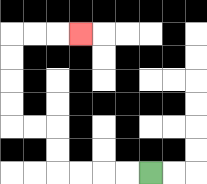{'start': '[6, 7]', 'end': '[3, 1]', 'path_directions': 'L,L,L,L,U,U,L,L,U,U,U,U,R,R,R', 'path_coordinates': '[[6, 7], [5, 7], [4, 7], [3, 7], [2, 7], [2, 6], [2, 5], [1, 5], [0, 5], [0, 4], [0, 3], [0, 2], [0, 1], [1, 1], [2, 1], [3, 1]]'}